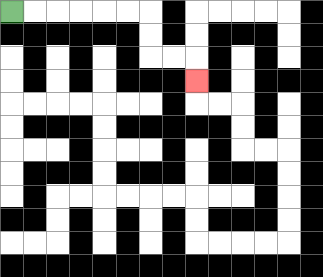{'start': '[0, 0]', 'end': '[8, 3]', 'path_directions': 'R,R,R,R,R,R,D,D,R,R,D', 'path_coordinates': '[[0, 0], [1, 0], [2, 0], [3, 0], [4, 0], [5, 0], [6, 0], [6, 1], [6, 2], [7, 2], [8, 2], [8, 3]]'}